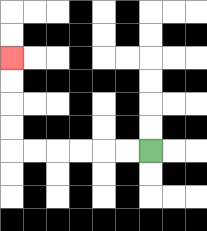{'start': '[6, 6]', 'end': '[0, 2]', 'path_directions': 'L,L,L,L,L,L,U,U,U,U', 'path_coordinates': '[[6, 6], [5, 6], [4, 6], [3, 6], [2, 6], [1, 6], [0, 6], [0, 5], [0, 4], [0, 3], [0, 2]]'}